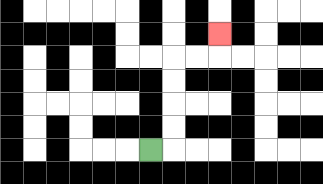{'start': '[6, 6]', 'end': '[9, 1]', 'path_directions': 'R,U,U,U,U,R,R,U', 'path_coordinates': '[[6, 6], [7, 6], [7, 5], [7, 4], [7, 3], [7, 2], [8, 2], [9, 2], [9, 1]]'}